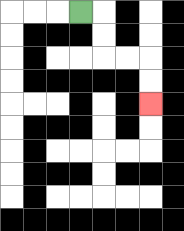{'start': '[3, 0]', 'end': '[6, 4]', 'path_directions': 'R,D,D,R,R,D,D', 'path_coordinates': '[[3, 0], [4, 0], [4, 1], [4, 2], [5, 2], [6, 2], [6, 3], [6, 4]]'}